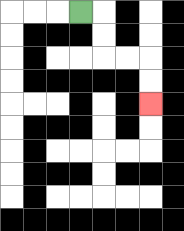{'start': '[3, 0]', 'end': '[6, 4]', 'path_directions': 'R,D,D,R,R,D,D', 'path_coordinates': '[[3, 0], [4, 0], [4, 1], [4, 2], [5, 2], [6, 2], [6, 3], [6, 4]]'}